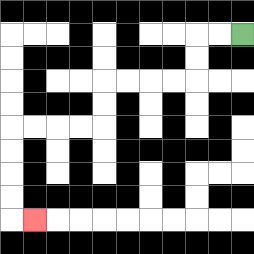{'start': '[10, 1]', 'end': '[1, 9]', 'path_directions': 'L,L,D,D,L,L,L,L,D,D,L,L,L,L,D,D,D,D,R', 'path_coordinates': '[[10, 1], [9, 1], [8, 1], [8, 2], [8, 3], [7, 3], [6, 3], [5, 3], [4, 3], [4, 4], [4, 5], [3, 5], [2, 5], [1, 5], [0, 5], [0, 6], [0, 7], [0, 8], [0, 9], [1, 9]]'}